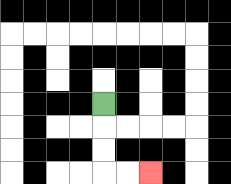{'start': '[4, 4]', 'end': '[6, 7]', 'path_directions': 'D,D,D,R,R', 'path_coordinates': '[[4, 4], [4, 5], [4, 6], [4, 7], [5, 7], [6, 7]]'}